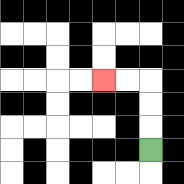{'start': '[6, 6]', 'end': '[4, 3]', 'path_directions': 'U,U,U,L,L', 'path_coordinates': '[[6, 6], [6, 5], [6, 4], [6, 3], [5, 3], [4, 3]]'}